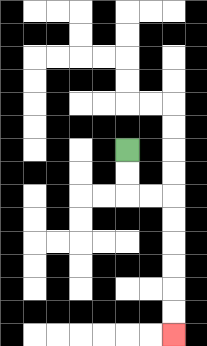{'start': '[5, 6]', 'end': '[7, 14]', 'path_directions': 'D,D,R,R,D,D,D,D,D,D', 'path_coordinates': '[[5, 6], [5, 7], [5, 8], [6, 8], [7, 8], [7, 9], [7, 10], [7, 11], [7, 12], [7, 13], [7, 14]]'}